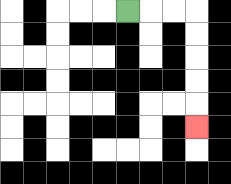{'start': '[5, 0]', 'end': '[8, 5]', 'path_directions': 'R,R,R,D,D,D,D,D', 'path_coordinates': '[[5, 0], [6, 0], [7, 0], [8, 0], [8, 1], [8, 2], [8, 3], [8, 4], [8, 5]]'}